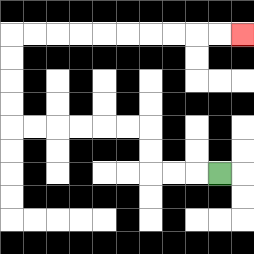{'start': '[9, 7]', 'end': '[10, 1]', 'path_directions': 'L,L,L,U,U,L,L,L,L,L,L,U,U,U,U,R,R,R,R,R,R,R,R,R,R', 'path_coordinates': '[[9, 7], [8, 7], [7, 7], [6, 7], [6, 6], [6, 5], [5, 5], [4, 5], [3, 5], [2, 5], [1, 5], [0, 5], [0, 4], [0, 3], [0, 2], [0, 1], [1, 1], [2, 1], [3, 1], [4, 1], [5, 1], [6, 1], [7, 1], [8, 1], [9, 1], [10, 1]]'}